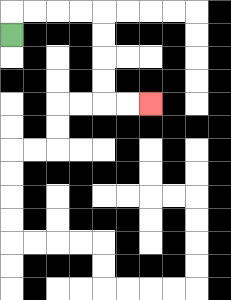{'start': '[0, 1]', 'end': '[6, 4]', 'path_directions': 'U,R,R,R,R,D,D,D,D,R,R', 'path_coordinates': '[[0, 1], [0, 0], [1, 0], [2, 0], [3, 0], [4, 0], [4, 1], [4, 2], [4, 3], [4, 4], [5, 4], [6, 4]]'}